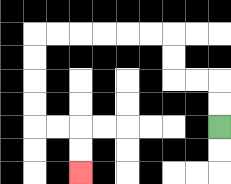{'start': '[9, 5]', 'end': '[3, 7]', 'path_directions': 'U,U,L,L,U,U,L,L,L,L,L,L,D,D,D,D,R,R,D,D', 'path_coordinates': '[[9, 5], [9, 4], [9, 3], [8, 3], [7, 3], [7, 2], [7, 1], [6, 1], [5, 1], [4, 1], [3, 1], [2, 1], [1, 1], [1, 2], [1, 3], [1, 4], [1, 5], [2, 5], [3, 5], [3, 6], [3, 7]]'}